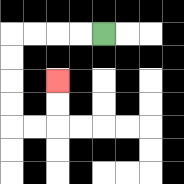{'start': '[4, 1]', 'end': '[2, 3]', 'path_directions': 'L,L,L,L,D,D,D,D,R,R,U,U', 'path_coordinates': '[[4, 1], [3, 1], [2, 1], [1, 1], [0, 1], [0, 2], [0, 3], [0, 4], [0, 5], [1, 5], [2, 5], [2, 4], [2, 3]]'}